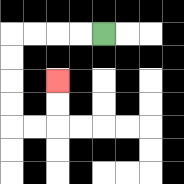{'start': '[4, 1]', 'end': '[2, 3]', 'path_directions': 'L,L,L,L,D,D,D,D,R,R,U,U', 'path_coordinates': '[[4, 1], [3, 1], [2, 1], [1, 1], [0, 1], [0, 2], [0, 3], [0, 4], [0, 5], [1, 5], [2, 5], [2, 4], [2, 3]]'}